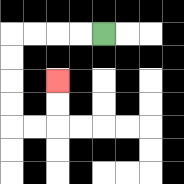{'start': '[4, 1]', 'end': '[2, 3]', 'path_directions': 'L,L,L,L,D,D,D,D,R,R,U,U', 'path_coordinates': '[[4, 1], [3, 1], [2, 1], [1, 1], [0, 1], [0, 2], [0, 3], [0, 4], [0, 5], [1, 5], [2, 5], [2, 4], [2, 3]]'}